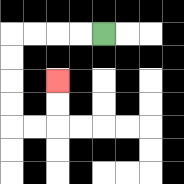{'start': '[4, 1]', 'end': '[2, 3]', 'path_directions': 'L,L,L,L,D,D,D,D,R,R,U,U', 'path_coordinates': '[[4, 1], [3, 1], [2, 1], [1, 1], [0, 1], [0, 2], [0, 3], [0, 4], [0, 5], [1, 5], [2, 5], [2, 4], [2, 3]]'}